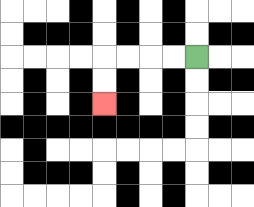{'start': '[8, 2]', 'end': '[4, 4]', 'path_directions': 'L,L,L,L,D,D', 'path_coordinates': '[[8, 2], [7, 2], [6, 2], [5, 2], [4, 2], [4, 3], [4, 4]]'}